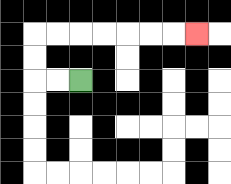{'start': '[3, 3]', 'end': '[8, 1]', 'path_directions': 'L,L,U,U,R,R,R,R,R,R,R', 'path_coordinates': '[[3, 3], [2, 3], [1, 3], [1, 2], [1, 1], [2, 1], [3, 1], [4, 1], [5, 1], [6, 1], [7, 1], [8, 1]]'}